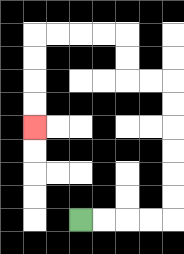{'start': '[3, 9]', 'end': '[1, 5]', 'path_directions': 'R,R,R,R,U,U,U,U,U,U,L,L,U,U,L,L,L,L,D,D,D,D', 'path_coordinates': '[[3, 9], [4, 9], [5, 9], [6, 9], [7, 9], [7, 8], [7, 7], [7, 6], [7, 5], [7, 4], [7, 3], [6, 3], [5, 3], [5, 2], [5, 1], [4, 1], [3, 1], [2, 1], [1, 1], [1, 2], [1, 3], [1, 4], [1, 5]]'}